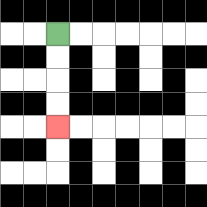{'start': '[2, 1]', 'end': '[2, 5]', 'path_directions': 'D,D,D,D', 'path_coordinates': '[[2, 1], [2, 2], [2, 3], [2, 4], [2, 5]]'}